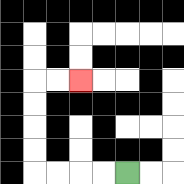{'start': '[5, 7]', 'end': '[3, 3]', 'path_directions': 'L,L,L,L,U,U,U,U,R,R', 'path_coordinates': '[[5, 7], [4, 7], [3, 7], [2, 7], [1, 7], [1, 6], [1, 5], [1, 4], [1, 3], [2, 3], [3, 3]]'}